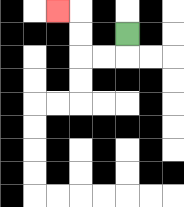{'start': '[5, 1]', 'end': '[2, 0]', 'path_directions': 'D,L,L,U,U,L', 'path_coordinates': '[[5, 1], [5, 2], [4, 2], [3, 2], [3, 1], [3, 0], [2, 0]]'}